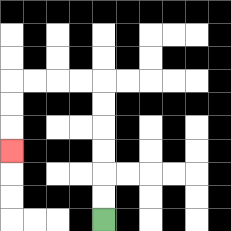{'start': '[4, 9]', 'end': '[0, 6]', 'path_directions': 'U,U,U,U,U,U,L,L,L,L,D,D,D', 'path_coordinates': '[[4, 9], [4, 8], [4, 7], [4, 6], [4, 5], [4, 4], [4, 3], [3, 3], [2, 3], [1, 3], [0, 3], [0, 4], [0, 5], [0, 6]]'}